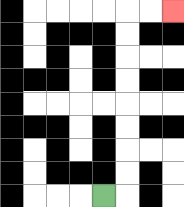{'start': '[4, 8]', 'end': '[7, 0]', 'path_directions': 'R,U,U,U,U,U,U,U,U,R,R', 'path_coordinates': '[[4, 8], [5, 8], [5, 7], [5, 6], [5, 5], [5, 4], [5, 3], [5, 2], [5, 1], [5, 0], [6, 0], [7, 0]]'}